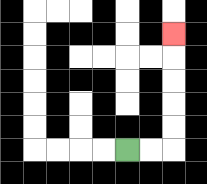{'start': '[5, 6]', 'end': '[7, 1]', 'path_directions': 'R,R,U,U,U,U,U', 'path_coordinates': '[[5, 6], [6, 6], [7, 6], [7, 5], [7, 4], [7, 3], [7, 2], [7, 1]]'}